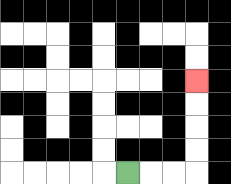{'start': '[5, 7]', 'end': '[8, 3]', 'path_directions': 'R,R,R,U,U,U,U', 'path_coordinates': '[[5, 7], [6, 7], [7, 7], [8, 7], [8, 6], [8, 5], [8, 4], [8, 3]]'}